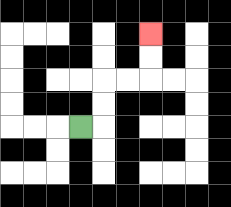{'start': '[3, 5]', 'end': '[6, 1]', 'path_directions': 'R,U,U,R,R,U,U', 'path_coordinates': '[[3, 5], [4, 5], [4, 4], [4, 3], [5, 3], [6, 3], [6, 2], [6, 1]]'}